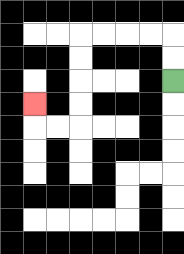{'start': '[7, 3]', 'end': '[1, 4]', 'path_directions': 'U,U,L,L,L,L,D,D,D,D,L,L,U', 'path_coordinates': '[[7, 3], [7, 2], [7, 1], [6, 1], [5, 1], [4, 1], [3, 1], [3, 2], [3, 3], [3, 4], [3, 5], [2, 5], [1, 5], [1, 4]]'}